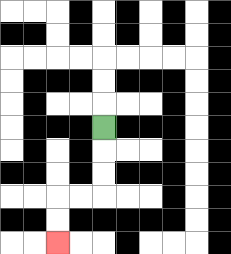{'start': '[4, 5]', 'end': '[2, 10]', 'path_directions': 'D,D,D,L,L,D,D', 'path_coordinates': '[[4, 5], [4, 6], [4, 7], [4, 8], [3, 8], [2, 8], [2, 9], [2, 10]]'}